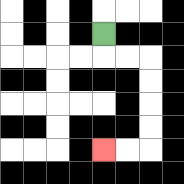{'start': '[4, 1]', 'end': '[4, 6]', 'path_directions': 'D,R,R,D,D,D,D,L,L', 'path_coordinates': '[[4, 1], [4, 2], [5, 2], [6, 2], [6, 3], [6, 4], [6, 5], [6, 6], [5, 6], [4, 6]]'}